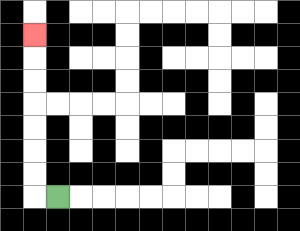{'start': '[2, 8]', 'end': '[1, 1]', 'path_directions': 'L,U,U,U,U,U,U,U', 'path_coordinates': '[[2, 8], [1, 8], [1, 7], [1, 6], [1, 5], [1, 4], [1, 3], [1, 2], [1, 1]]'}